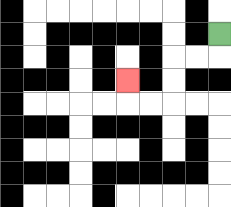{'start': '[9, 1]', 'end': '[5, 3]', 'path_directions': 'D,L,L,D,D,L,L,U', 'path_coordinates': '[[9, 1], [9, 2], [8, 2], [7, 2], [7, 3], [7, 4], [6, 4], [5, 4], [5, 3]]'}